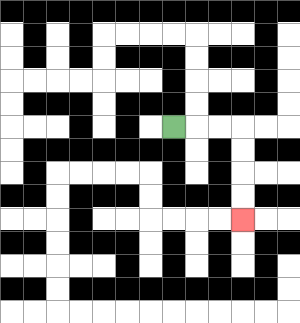{'start': '[7, 5]', 'end': '[10, 9]', 'path_directions': 'R,R,R,D,D,D,D', 'path_coordinates': '[[7, 5], [8, 5], [9, 5], [10, 5], [10, 6], [10, 7], [10, 8], [10, 9]]'}